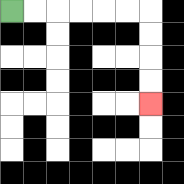{'start': '[0, 0]', 'end': '[6, 4]', 'path_directions': 'R,R,R,R,R,R,D,D,D,D', 'path_coordinates': '[[0, 0], [1, 0], [2, 0], [3, 0], [4, 0], [5, 0], [6, 0], [6, 1], [6, 2], [6, 3], [6, 4]]'}